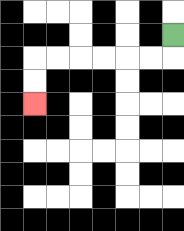{'start': '[7, 1]', 'end': '[1, 4]', 'path_directions': 'D,L,L,L,L,L,L,D,D', 'path_coordinates': '[[7, 1], [7, 2], [6, 2], [5, 2], [4, 2], [3, 2], [2, 2], [1, 2], [1, 3], [1, 4]]'}